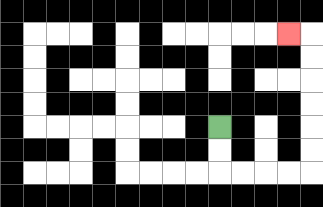{'start': '[9, 5]', 'end': '[12, 1]', 'path_directions': 'D,D,R,R,R,R,U,U,U,U,U,U,L', 'path_coordinates': '[[9, 5], [9, 6], [9, 7], [10, 7], [11, 7], [12, 7], [13, 7], [13, 6], [13, 5], [13, 4], [13, 3], [13, 2], [13, 1], [12, 1]]'}